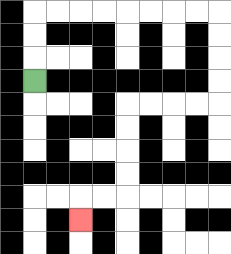{'start': '[1, 3]', 'end': '[3, 9]', 'path_directions': 'U,U,U,R,R,R,R,R,R,R,R,D,D,D,D,L,L,L,L,D,D,D,D,L,L,D', 'path_coordinates': '[[1, 3], [1, 2], [1, 1], [1, 0], [2, 0], [3, 0], [4, 0], [5, 0], [6, 0], [7, 0], [8, 0], [9, 0], [9, 1], [9, 2], [9, 3], [9, 4], [8, 4], [7, 4], [6, 4], [5, 4], [5, 5], [5, 6], [5, 7], [5, 8], [4, 8], [3, 8], [3, 9]]'}